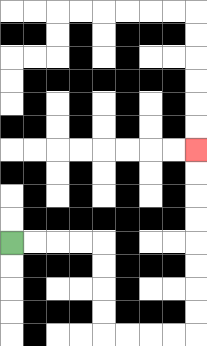{'start': '[0, 10]', 'end': '[8, 6]', 'path_directions': 'R,R,R,R,D,D,D,D,R,R,R,R,U,U,U,U,U,U,U,U', 'path_coordinates': '[[0, 10], [1, 10], [2, 10], [3, 10], [4, 10], [4, 11], [4, 12], [4, 13], [4, 14], [5, 14], [6, 14], [7, 14], [8, 14], [8, 13], [8, 12], [8, 11], [8, 10], [8, 9], [8, 8], [8, 7], [8, 6]]'}